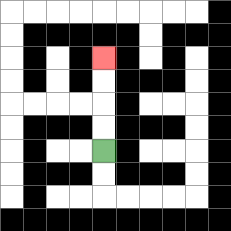{'start': '[4, 6]', 'end': '[4, 2]', 'path_directions': 'U,U,U,U', 'path_coordinates': '[[4, 6], [4, 5], [4, 4], [4, 3], [4, 2]]'}